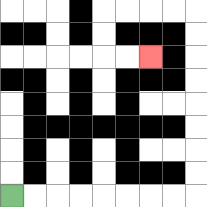{'start': '[0, 8]', 'end': '[6, 2]', 'path_directions': 'R,R,R,R,R,R,R,R,U,U,U,U,U,U,U,U,L,L,L,L,D,D,R,R', 'path_coordinates': '[[0, 8], [1, 8], [2, 8], [3, 8], [4, 8], [5, 8], [6, 8], [7, 8], [8, 8], [8, 7], [8, 6], [8, 5], [8, 4], [8, 3], [8, 2], [8, 1], [8, 0], [7, 0], [6, 0], [5, 0], [4, 0], [4, 1], [4, 2], [5, 2], [6, 2]]'}